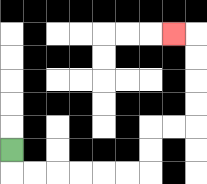{'start': '[0, 6]', 'end': '[7, 1]', 'path_directions': 'D,R,R,R,R,R,R,U,U,R,R,U,U,U,U,L', 'path_coordinates': '[[0, 6], [0, 7], [1, 7], [2, 7], [3, 7], [4, 7], [5, 7], [6, 7], [6, 6], [6, 5], [7, 5], [8, 5], [8, 4], [8, 3], [8, 2], [8, 1], [7, 1]]'}